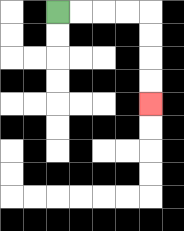{'start': '[2, 0]', 'end': '[6, 4]', 'path_directions': 'R,R,R,R,D,D,D,D', 'path_coordinates': '[[2, 0], [3, 0], [4, 0], [5, 0], [6, 0], [6, 1], [6, 2], [6, 3], [6, 4]]'}